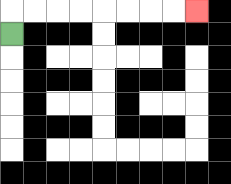{'start': '[0, 1]', 'end': '[8, 0]', 'path_directions': 'U,R,R,R,R,R,R,R,R', 'path_coordinates': '[[0, 1], [0, 0], [1, 0], [2, 0], [3, 0], [4, 0], [5, 0], [6, 0], [7, 0], [8, 0]]'}